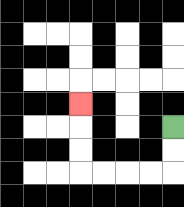{'start': '[7, 5]', 'end': '[3, 4]', 'path_directions': 'D,D,L,L,L,L,U,U,U', 'path_coordinates': '[[7, 5], [7, 6], [7, 7], [6, 7], [5, 7], [4, 7], [3, 7], [3, 6], [3, 5], [3, 4]]'}